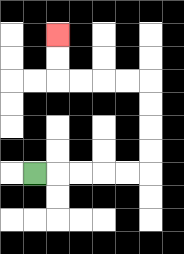{'start': '[1, 7]', 'end': '[2, 1]', 'path_directions': 'R,R,R,R,R,U,U,U,U,L,L,L,L,U,U', 'path_coordinates': '[[1, 7], [2, 7], [3, 7], [4, 7], [5, 7], [6, 7], [6, 6], [6, 5], [6, 4], [6, 3], [5, 3], [4, 3], [3, 3], [2, 3], [2, 2], [2, 1]]'}